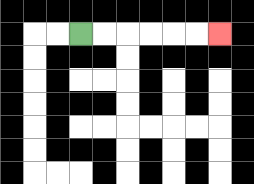{'start': '[3, 1]', 'end': '[9, 1]', 'path_directions': 'R,R,R,R,R,R', 'path_coordinates': '[[3, 1], [4, 1], [5, 1], [6, 1], [7, 1], [8, 1], [9, 1]]'}